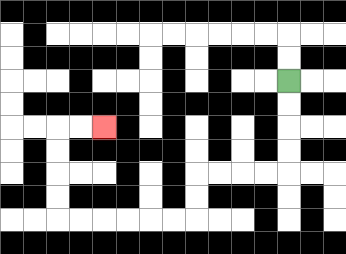{'start': '[12, 3]', 'end': '[4, 5]', 'path_directions': 'D,D,D,D,L,L,L,L,D,D,L,L,L,L,L,L,U,U,U,U,R,R', 'path_coordinates': '[[12, 3], [12, 4], [12, 5], [12, 6], [12, 7], [11, 7], [10, 7], [9, 7], [8, 7], [8, 8], [8, 9], [7, 9], [6, 9], [5, 9], [4, 9], [3, 9], [2, 9], [2, 8], [2, 7], [2, 6], [2, 5], [3, 5], [4, 5]]'}